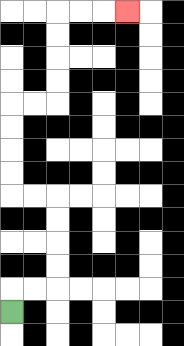{'start': '[0, 13]', 'end': '[5, 0]', 'path_directions': 'U,R,R,U,U,U,U,L,L,U,U,U,U,R,R,U,U,U,U,R,R,R', 'path_coordinates': '[[0, 13], [0, 12], [1, 12], [2, 12], [2, 11], [2, 10], [2, 9], [2, 8], [1, 8], [0, 8], [0, 7], [0, 6], [0, 5], [0, 4], [1, 4], [2, 4], [2, 3], [2, 2], [2, 1], [2, 0], [3, 0], [4, 0], [5, 0]]'}